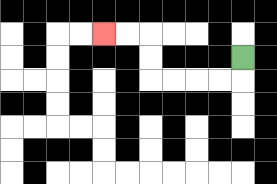{'start': '[10, 2]', 'end': '[4, 1]', 'path_directions': 'D,L,L,L,L,U,U,L,L', 'path_coordinates': '[[10, 2], [10, 3], [9, 3], [8, 3], [7, 3], [6, 3], [6, 2], [6, 1], [5, 1], [4, 1]]'}